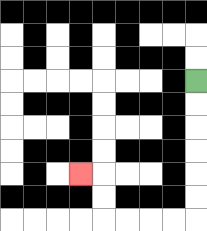{'start': '[8, 3]', 'end': '[3, 7]', 'path_directions': 'D,D,D,D,D,D,L,L,L,L,U,U,L', 'path_coordinates': '[[8, 3], [8, 4], [8, 5], [8, 6], [8, 7], [8, 8], [8, 9], [7, 9], [6, 9], [5, 9], [4, 9], [4, 8], [4, 7], [3, 7]]'}